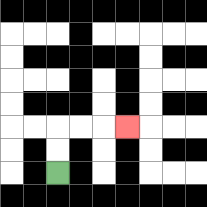{'start': '[2, 7]', 'end': '[5, 5]', 'path_directions': 'U,U,R,R,R', 'path_coordinates': '[[2, 7], [2, 6], [2, 5], [3, 5], [4, 5], [5, 5]]'}